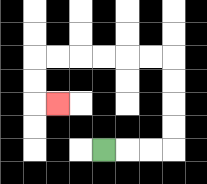{'start': '[4, 6]', 'end': '[2, 4]', 'path_directions': 'R,R,R,U,U,U,U,L,L,L,L,L,L,D,D,R', 'path_coordinates': '[[4, 6], [5, 6], [6, 6], [7, 6], [7, 5], [7, 4], [7, 3], [7, 2], [6, 2], [5, 2], [4, 2], [3, 2], [2, 2], [1, 2], [1, 3], [1, 4], [2, 4]]'}